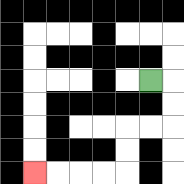{'start': '[6, 3]', 'end': '[1, 7]', 'path_directions': 'R,D,D,L,L,D,D,L,L,L,L', 'path_coordinates': '[[6, 3], [7, 3], [7, 4], [7, 5], [6, 5], [5, 5], [5, 6], [5, 7], [4, 7], [3, 7], [2, 7], [1, 7]]'}